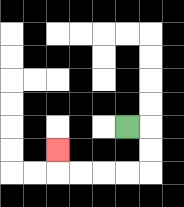{'start': '[5, 5]', 'end': '[2, 6]', 'path_directions': 'R,D,D,L,L,L,L,U', 'path_coordinates': '[[5, 5], [6, 5], [6, 6], [6, 7], [5, 7], [4, 7], [3, 7], [2, 7], [2, 6]]'}